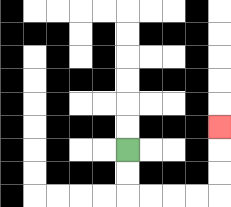{'start': '[5, 6]', 'end': '[9, 5]', 'path_directions': 'D,D,R,R,R,R,U,U,U', 'path_coordinates': '[[5, 6], [5, 7], [5, 8], [6, 8], [7, 8], [8, 8], [9, 8], [9, 7], [9, 6], [9, 5]]'}